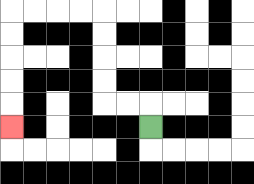{'start': '[6, 5]', 'end': '[0, 5]', 'path_directions': 'U,L,L,U,U,U,U,L,L,L,L,D,D,D,D,D', 'path_coordinates': '[[6, 5], [6, 4], [5, 4], [4, 4], [4, 3], [4, 2], [4, 1], [4, 0], [3, 0], [2, 0], [1, 0], [0, 0], [0, 1], [0, 2], [0, 3], [0, 4], [0, 5]]'}